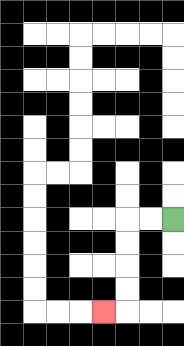{'start': '[7, 9]', 'end': '[4, 13]', 'path_directions': 'L,L,D,D,D,D,L', 'path_coordinates': '[[7, 9], [6, 9], [5, 9], [5, 10], [5, 11], [5, 12], [5, 13], [4, 13]]'}